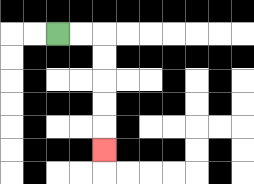{'start': '[2, 1]', 'end': '[4, 6]', 'path_directions': 'R,R,D,D,D,D,D', 'path_coordinates': '[[2, 1], [3, 1], [4, 1], [4, 2], [4, 3], [4, 4], [4, 5], [4, 6]]'}